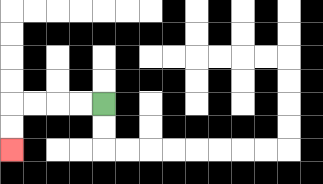{'start': '[4, 4]', 'end': '[0, 6]', 'path_directions': 'L,L,L,L,D,D', 'path_coordinates': '[[4, 4], [3, 4], [2, 4], [1, 4], [0, 4], [0, 5], [0, 6]]'}